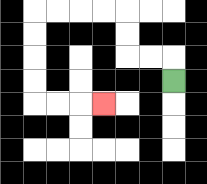{'start': '[7, 3]', 'end': '[4, 4]', 'path_directions': 'U,L,L,U,U,L,L,L,L,D,D,D,D,R,R,R', 'path_coordinates': '[[7, 3], [7, 2], [6, 2], [5, 2], [5, 1], [5, 0], [4, 0], [3, 0], [2, 0], [1, 0], [1, 1], [1, 2], [1, 3], [1, 4], [2, 4], [3, 4], [4, 4]]'}